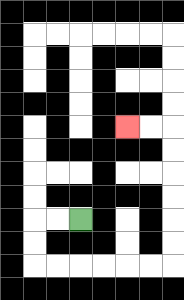{'start': '[3, 9]', 'end': '[5, 5]', 'path_directions': 'L,L,D,D,R,R,R,R,R,R,U,U,U,U,U,U,L,L', 'path_coordinates': '[[3, 9], [2, 9], [1, 9], [1, 10], [1, 11], [2, 11], [3, 11], [4, 11], [5, 11], [6, 11], [7, 11], [7, 10], [7, 9], [7, 8], [7, 7], [7, 6], [7, 5], [6, 5], [5, 5]]'}